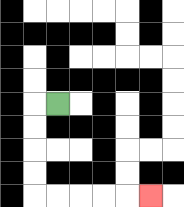{'start': '[2, 4]', 'end': '[6, 8]', 'path_directions': 'L,D,D,D,D,R,R,R,R,R', 'path_coordinates': '[[2, 4], [1, 4], [1, 5], [1, 6], [1, 7], [1, 8], [2, 8], [3, 8], [4, 8], [5, 8], [6, 8]]'}